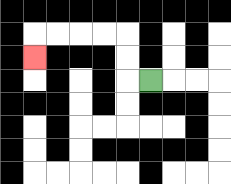{'start': '[6, 3]', 'end': '[1, 2]', 'path_directions': 'L,U,U,L,L,L,L,D', 'path_coordinates': '[[6, 3], [5, 3], [5, 2], [5, 1], [4, 1], [3, 1], [2, 1], [1, 1], [1, 2]]'}